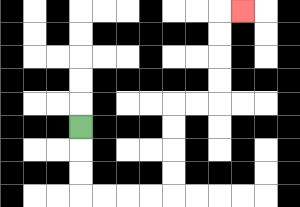{'start': '[3, 5]', 'end': '[10, 0]', 'path_directions': 'D,D,D,R,R,R,R,U,U,U,U,R,R,U,U,U,U,R', 'path_coordinates': '[[3, 5], [3, 6], [3, 7], [3, 8], [4, 8], [5, 8], [6, 8], [7, 8], [7, 7], [7, 6], [7, 5], [7, 4], [8, 4], [9, 4], [9, 3], [9, 2], [9, 1], [9, 0], [10, 0]]'}